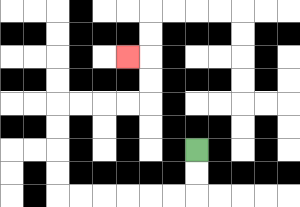{'start': '[8, 6]', 'end': '[5, 2]', 'path_directions': 'D,D,L,L,L,L,L,L,U,U,U,U,R,R,R,R,U,U,L', 'path_coordinates': '[[8, 6], [8, 7], [8, 8], [7, 8], [6, 8], [5, 8], [4, 8], [3, 8], [2, 8], [2, 7], [2, 6], [2, 5], [2, 4], [3, 4], [4, 4], [5, 4], [6, 4], [6, 3], [6, 2], [5, 2]]'}